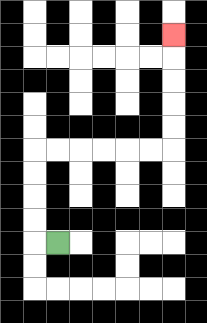{'start': '[2, 10]', 'end': '[7, 1]', 'path_directions': 'L,U,U,U,U,R,R,R,R,R,R,U,U,U,U,U', 'path_coordinates': '[[2, 10], [1, 10], [1, 9], [1, 8], [1, 7], [1, 6], [2, 6], [3, 6], [4, 6], [5, 6], [6, 6], [7, 6], [7, 5], [7, 4], [7, 3], [7, 2], [7, 1]]'}